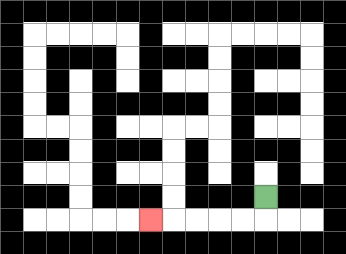{'start': '[11, 8]', 'end': '[6, 9]', 'path_directions': 'D,L,L,L,L,L', 'path_coordinates': '[[11, 8], [11, 9], [10, 9], [9, 9], [8, 9], [7, 9], [6, 9]]'}